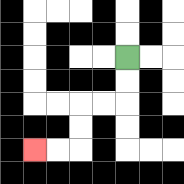{'start': '[5, 2]', 'end': '[1, 6]', 'path_directions': 'D,D,L,L,D,D,L,L', 'path_coordinates': '[[5, 2], [5, 3], [5, 4], [4, 4], [3, 4], [3, 5], [3, 6], [2, 6], [1, 6]]'}